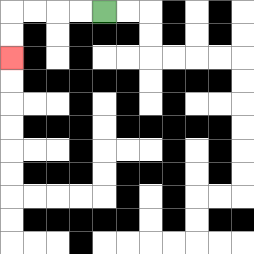{'start': '[4, 0]', 'end': '[0, 2]', 'path_directions': 'L,L,L,L,D,D', 'path_coordinates': '[[4, 0], [3, 0], [2, 0], [1, 0], [0, 0], [0, 1], [0, 2]]'}